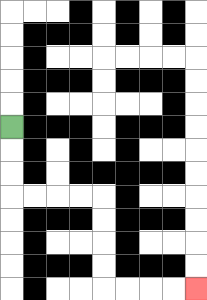{'start': '[0, 5]', 'end': '[8, 12]', 'path_directions': 'D,D,D,R,R,R,R,D,D,D,D,R,R,R,R', 'path_coordinates': '[[0, 5], [0, 6], [0, 7], [0, 8], [1, 8], [2, 8], [3, 8], [4, 8], [4, 9], [4, 10], [4, 11], [4, 12], [5, 12], [6, 12], [7, 12], [8, 12]]'}